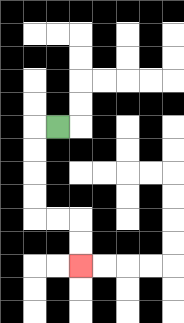{'start': '[2, 5]', 'end': '[3, 11]', 'path_directions': 'L,D,D,D,D,R,R,D,D', 'path_coordinates': '[[2, 5], [1, 5], [1, 6], [1, 7], [1, 8], [1, 9], [2, 9], [3, 9], [3, 10], [3, 11]]'}